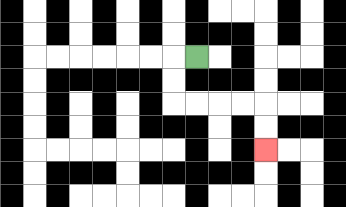{'start': '[8, 2]', 'end': '[11, 6]', 'path_directions': 'L,D,D,R,R,R,R,D,D', 'path_coordinates': '[[8, 2], [7, 2], [7, 3], [7, 4], [8, 4], [9, 4], [10, 4], [11, 4], [11, 5], [11, 6]]'}